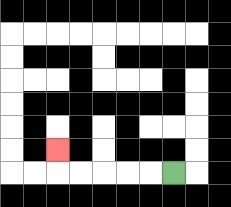{'start': '[7, 7]', 'end': '[2, 6]', 'path_directions': 'L,L,L,L,L,U', 'path_coordinates': '[[7, 7], [6, 7], [5, 7], [4, 7], [3, 7], [2, 7], [2, 6]]'}